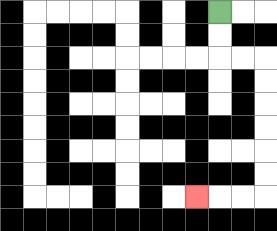{'start': '[9, 0]', 'end': '[8, 8]', 'path_directions': 'D,D,R,R,D,D,D,D,D,D,L,L,L', 'path_coordinates': '[[9, 0], [9, 1], [9, 2], [10, 2], [11, 2], [11, 3], [11, 4], [11, 5], [11, 6], [11, 7], [11, 8], [10, 8], [9, 8], [8, 8]]'}